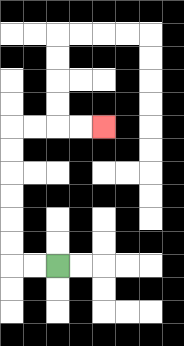{'start': '[2, 11]', 'end': '[4, 5]', 'path_directions': 'L,L,U,U,U,U,U,U,R,R,R,R', 'path_coordinates': '[[2, 11], [1, 11], [0, 11], [0, 10], [0, 9], [0, 8], [0, 7], [0, 6], [0, 5], [1, 5], [2, 5], [3, 5], [4, 5]]'}